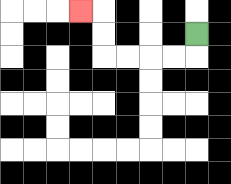{'start': '[8, 1]', 'end': '[3, 0]', 'path_directions': 'D,L,L,L,L,U,U,L', 'path_coordinates': '[[8, 1], [8, 2], [7, 2], [6, 2], [5, 2], [4, 2], [4, 1], [4, 0], [3, 0]]'}